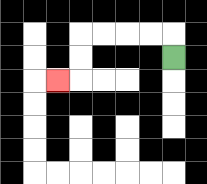{'start': '[7, 2]', 'end': '[2, 3]', 'path_directions': 'U,L,L,L,L,D,D,L', 'path_coordinates': '[[7, 2], [7, 1], [6, 1], [5, 1], [4, 1], [3, 1], [3, 2], [3, 3], [2, 3]]'}